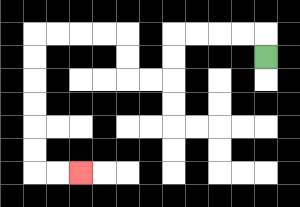{'start': '[11, 2]', 'end': '[3, 7]', 'path_directions': 'U,L,L,L,L,D,D,L,L,U,U,L,L,L,L,D,D,D,D,D,D,R,R', 'path_coordinates': '[[11, 2], [11, 1], [10, 1], [9, 1], [8, 1], [7, 1], [7, 2], [7, 3], [6, 3], [5, 3], [5, 2], [5, 1], [4, 1], [3, 1], [2, 1], [1, 1], [1, 2], [1, 3], [1, 4], [1, 5], [1, 6], [1, 7], [2, 7], [3, 7]]'}